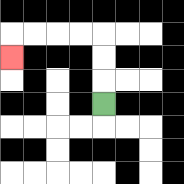{'start': '[4, 4]', 'end': '[0, 2]', 'path_directions': 'U,U,U,L,L,L,L,D', 'path_coordinates': '[[4, 4], [4, 3], [4, 2], [4, 1], [3, 1], [2, 1], [1, 1], [0, 1], [0, 2]]'}